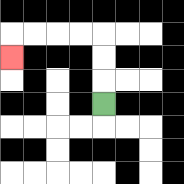{'start': '[4, 4]', 'end': '[0, 2]', 'path_directions': 'U,U,U,L,L,L,L,D', 'path_coordinates': '[[4, 4], [4, 3], [4, 2], [4, 1], [3, 1], [2, 1], [1, 1], [0, 1], [0, 2]]'}